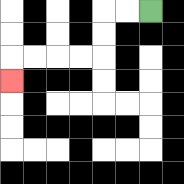{'start': '[6, 0]', 'end': '[0, 3]', 'path_directions': 'L,L,D,D,L,L,L,L,D', 'path_coordinates': '[[6, 0], [5, 0], [4, 0], [4, 1], [4, 2], [3, 2], [2, 2], [1, 2], [0, 2], [0, 3]]'}